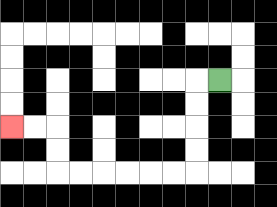{'start': '[9, 3]', 'end': '[0, 5]', 'path_directions': 'L,D,D,D,D,L,L,L,L,L,L,U,U,L,L', 'path_coordinates': '[[9, 3], [8, 3], [8, 4], [8, 5], [8, 6], [8, 7], [7, 7], [6, 7], [5, 7], [4, 7], [3, 7], [2, 7], [2, 6], [2, 5], [1, 5], [0, 5]]'}